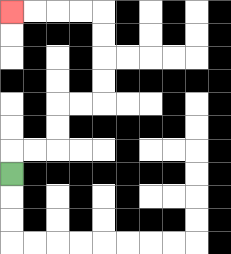{'start': '[0, 7]', 'end': '[0, 0]', 'path_directions': 'U,R,R,U,U,R,R,U,U,U,U,L,L,L,L', 'path_coordinates': '[[0, 7], [0, 6], [1, 6], [2, 6], [2, 5], [2, 4], [3, 4], [4, 4], [4, 3], [4, 2], [4, 1], [4, 0], [3, 0], [2, 0], [1, 0], [0, 0]]'}